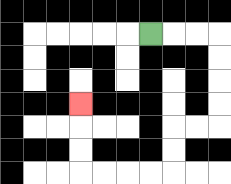{'start': '[6, 1]', 'end': '[3, 4]', 'path_directions': 'R,R,R,D,D,D,D,L,L,D,D,L,L,L,L,U,U,U', 'path_coordinates': '[[6, 1], [7, 1], [8, 1], [9, 1], [9, 2], [9, 3], [9, 4], [9, 5], [8, 5], [7, 5], [7, 6], [7, 7], [6, 7], [5, 7], [4, 7], [3, 7], [3, 6], [3, 5], [3, 4]]'}